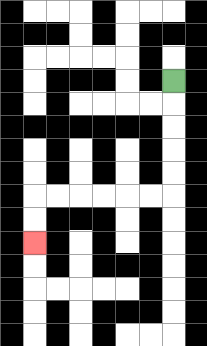{'start': '[7, 3]', 'end': '[1, 10]', 'path_directions': 'D,D,D,D,D,L,L,L,L,L,L,D,D', 'path_coordinates': '[[7, 3], [7, 4], [7, 5], [7, 6], [7, 7], [7, 8], [6, 8], [5, 8], [4, 8], [3, 8], [2, 8], [1, 8], [1, 9], [1, 10]]'}